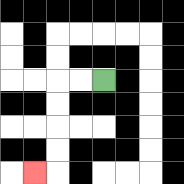{'start': '[4, 3]', 'end': '[1, 7]', 'path_directions': 'L,L,D,D,D,D,L', 'path_coordinates': '[[4, 3], [3, 3], [2, 3], [2, 4], [2, 5], [2, 6], [2, 7], [1, 7]]'}